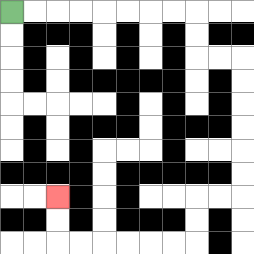{'start': '[0, 0]', 'end': '[2, 8]', 'path_directions': 'R,R,R,R,R,R,R,R,D,D,R,R,D,D,D,D,D,D,L,L,D,D,L,L,L,L,L,L,U,U', 'path_coordinates': '[[0, 0], [1, 0], [2, 0], [3, 0], [4, 0], [5, 0], [6, 0], [7, 0], [8, 0], [8, 1], [8, 2], [9, 2], [10, 2], [10, 3], [10, 4], [10, 5], [10, 6], [10, 7], [10, 8], [9, 8], [8, 8], [8, 9], [8, 10], [7, 10], [6, 10], [5, 10], [4, 10], [3, 10], [2, 10], [2, 9], [2, 8]]'}